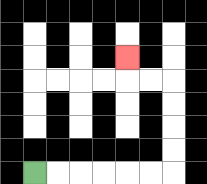{'start': '[1, 7]', 'end': '[5, 2]', 'path_directions': 'R,R,R,R,R,R,U,U,U,U,L,L,U', 'path_coordinates': '[[1, 7], [2, 7], [3, 7], [4, 7], [5, 7], [6, 7], [7, 7], [7, 6], [7, 5], [7, 4], [7, 3], [6, 3], [5, 3], [5, 2]]'}